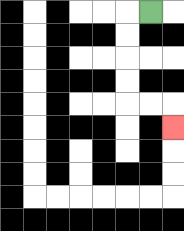{'start': '[6, 0]', 'end': '[7, 5]', 'path_directions': 'L,D,D,D,D,R,R,D', 'path_coordinates': '[[6, 0], [5, 0], [5, 1], [5, 2], [5, 3], [5, 4], [6, 4], [7, 4], [7, 5]]'}